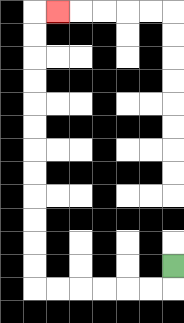{'start': '[7, 11]', 'end': '[2, 0]', 'path_directions': 'D,L,L,L,L,L,L,U,U,U,U,U,U,U,U,U,U,U,U,R', 'path_coordinates': '[[7, 11], [7, 12], [6, 12], [5, 12], [4, 12], [3, 12], [2, 12], [1, 12], [1, 11], [1, 10], [1, 9], [1, 8], [1, 7], [1, 6], [1, 5], [1, 4], [1, 3], [1, 2], [1, 1], [1, 0], [2, 0]]'}